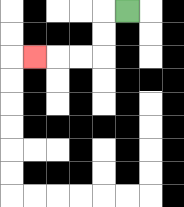{'start': '[5, 0]', 'end': '[1, 2]', 'path_directions': 'L,D,D,L,L,L', 'path_coordinates': '[[5, 0], [4, 0], [4, 1], [4, 2], [3, 2], [2, 2], [1, 2]]'}